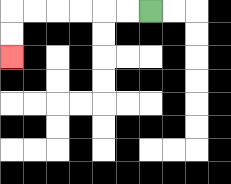{'start': '[6, 0]', 'end': '[0, 2]', 'path_directions': 'L,L,L,L,L,L,D,D', 'path_coordinates': '[[6, 0], [5, 0], [4, 0], [3, 0], [2, 0], [1, 0], [0, 0], [0, 1], [0, 2]]'}